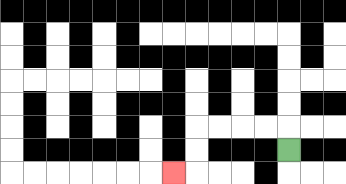{'start': '[12, 6]', 'end': '[7, 7]', 'path_directions': 'U,L,L,L,L,D,D,L', 'path_coordinates': '[[12, 6], [12, 5], [11, 5], [10, 5], [9, 5], [8, 5], [8, 6], [8, 7], [7, 7]]'}